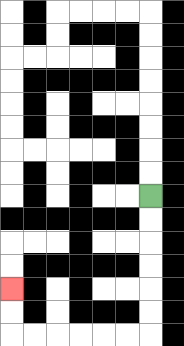{'start': '[6, 8]', 'end': '[0, 12]', 'path_directions': 'D,D,D,D,D,D,L,L,L,L,L,L,U,U', 'path_coordinates': '[[6, 8], [6, 9], [6, 10], [6, 11], [6, 12], [6, 13], [6, 14], [5, 14], [4, 14], [3, 14], [2, 14], [1, 14], [0, 14], [0, 13], [0, 12]]'}